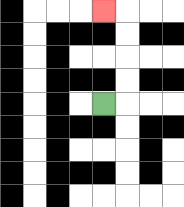{'start': '[4, 4]', 'end': '[4, 0]', 'path_directions': 'R,U,U,U,U,L', 'path_coordinates': '[[4, 4], [5, 4], [5, 3], [5, 2], [5, 1], [5, 0], [4, 0]]'}